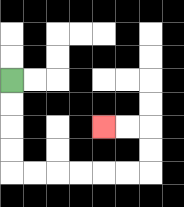{'start': '[0, 3]', 'end': '[4, 5]', 'path_directions': 'D,D,D,D,R,R,R,R,R,R,U,U,L,L', 'path_coordinates': '[[0, 3], [0, 4], [0, 5], [0, 6], [0, 7], [1, 7], [2, 7], [3, 7], [4, 7], [5, 7], [6, 7], [6, 6], [6, 5], [5, 5], [4, 5]]'}